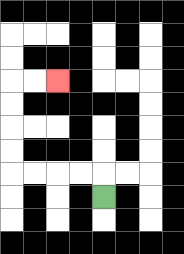{'start': '[4, 8]', 'end': '[2, 3]', 'path_directions': 'U,L,L,L,L,U,U,U,U,R,R', 'path_coordinates': '[[4, 8], [4, 7], [3, 7], [2, 7], [1, 7], [0, 7], [0, 6], [0, 5], [0, 4], [0, 3], [1, 3], [2, 3]]'}